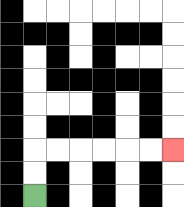{'start': '[1, 8]', 'end': '[7, 6]', 'path_directions': 'U,U,R,R,R,R,R,R', 'path_coordinates': '[[1, 8], [1, 7], [1, 6], [2, 6], [3, 6], [4, 6], [5, 6], [6, 6], [7, 6]]'}